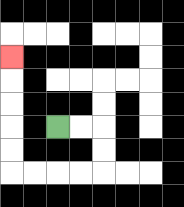{'start': '[2, 5]', 'end': '[0, 2]', 'path_directions': 'R,R,D,D,L,L,L,L,U,U,U,U,U', 'path_coordinates': '[[2, 5], [3, 5], [4, 5], [4, 6], [4, 7], [3, 7], [2, 7], [1, 7], [0, 7], [0, 6], [0, 5], [0, 4], [0, 3], [0, 2]]'}